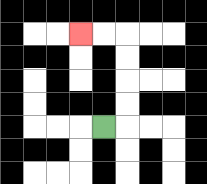{'start': '[4, 5]', 'end': '[3, 1]', 'path_directions': 'R,U,U,U,U,L,L', 'path_coordinates': '[[4, 5], [5, 5], [5, 4], [5, 3], [5, 2], [5, 1], [4, 1], [3, 1]]'}